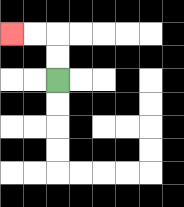{'start': '[2, 3]', 'end': '[0, 1]', 'path_directions': 'U,U,L,L', 'path_coordinates': '[[2, 3], [2, 2], [2, 1], [1, 1], [0, 1]]'}